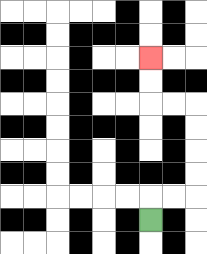{'start': '[6, 9]', 'end': '[6, 2]', 'path_directions': 'U,R,R,U,U,U,U,L,L,U,U', 'path_coordinates': '[[6, 9], [6, 8], [7, 8], [8, 8], [8, 7], [8, 6], [8, 5], [8, 4], [7, 4], [6, 4], [6, 3], [6, 2]]'}